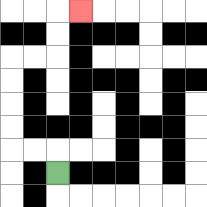{'start': '[2, 7]', 'end': '[3, 0]', 'path_directions': 'U,L,L,U,U,U,U,R,R,U,U,R', 'path_coordinates': '[[2, 7], [2, 6], [1, 6], [0, 6], [0, 5], [0, 4], [0, 3], [0, 2], [1, 2], [2, 2], [2, 1], [2, 0], [3, 0]]'}